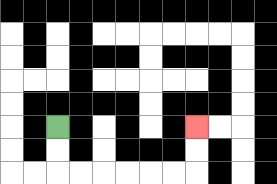{'start': '[2, 5]', 'end': '[8, 5]', 'path_directions': 'D,D,R,R,R,R,R,R,U,U', 'path_coordinates': '[[2, 5], [2, 6], [2, 7], [3, 7], [4, 7], [5, 7], [6, 7], [7, 7], [8, 7], [8, 6], [8, 5]]'}